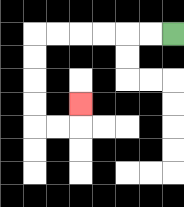{'start': '[7, 1]', 'end': '[3, 4]', 'path_directions': 'L,L,L,L,L,L,D,D,D,D,R,R,U', 'path_coordinates': '[[7, 1], [6, 1], [5, 1], [4, 1], [3, 1], [2, 1], [1, 1], [1, 2], [1, 3], [1, 4], [1, 5], [2, 5], [3, 5], [3, 4]]'}